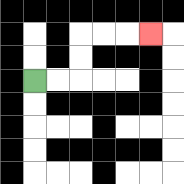{'start': '[1, 3]', 'end': '[6, 1]', 'path_directions': 'R,R,U,U,R,R,R', 'path_coordinates': '[[1, 3], [2, 3], [3, 3], [3, 2], [3, 1], [4, 1], [5, 1], [6, 1]]'}